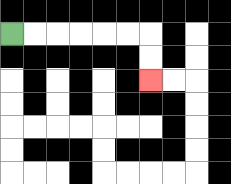{'start': '[0, 1]', 'end': '[6, 3]', 'path_directions': 'R,R,R,R,R,R,D,D', 'path_coordinates': '[[0, 1], [1, 1], [2, 1], [3, 1], [4, 1], [5, 1], [6, 1], [6, 2], [6, 3]]'}